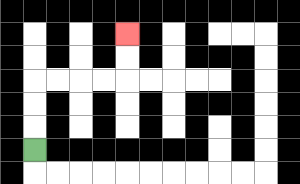{'start': '[1, 6]', 'end': '[5, 1]', 'path_directions': 'U,U,U,R,R,R,R,U,U', 'path_coordinates': '[[1, 6], [1, 5], [1, 4], [1, 3], [2, 3], [3, 3], [4, 3], [5, 3], [5, 2], [5, 1]]'}